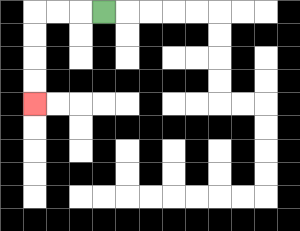{'start': '[4, 0]', 'end': '[1, 4]', 'path_directions': 'L,L,L,D,D,D,D', 'path_coordinates': '[[4, 0], [3, 0], [2, 0], [1, 0], [1, 1], [1, 2], [1, 3], [1, 4]]'}